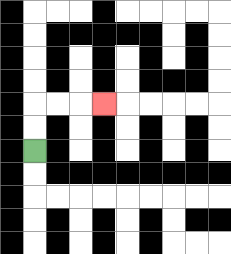{'start': '[1, 6]', 'end': '[4, 4]', 'path_directions': 'U,U,R,R,R', 'path_coordinates': '[[1, 6], [1, 5], [1, 4], [2, 4], [3, 4], [4, 4]]'}